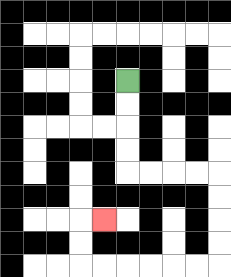{'start': '[5, 3]', 'end': '[4, 9]', 'path_directions': 'D,D,D,D,R,R,R,R,D,D,D,D,L,L,L,L,L,L,U,U,R', 'path_coordinates': '[[5, 3], [5, 4], [5, 5], [5, 6], [5, 7], [6, 7], [7, 7], [8, 7], [9, 7], [9, 8], [9, 9], [9, 10], [9, 11], [8, 11], [7, 11], [6, 11], [5, 11], [4, 11], [3, 11], [3, 10], [3, 9], [4, 9]]'}